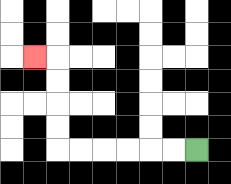{'start': '[8, 6]', 'end': '[1, 2]', 'path_directions': 'L,L,L,L,L,L,U,U,U,U,L', 'path_coordinates': '[[8, 6], [7, 6], [6, 6], [5, 6], [4, 6], [3, 6], [2, 6], [2, 5], [2, 4], [2, 3], [2, 2], [1, 2]]'}